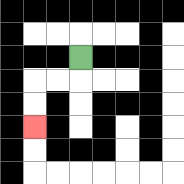{'start': '[3, 2]', 'end': '[1, 5]', 'path_directions': 'D,L,L,D,D', 'path_coordinates': '[[3, 2], [3, 3], [2, 3], [1, 3], [1, 4], [1, 5]]'}